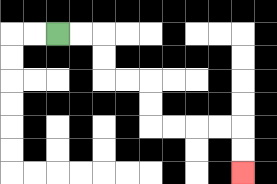{'start': '[2, 1]', 'end': '[10, 7]', 'path_directions': 'R,R,D,D,R,R,D,D,R,R,R,R,D,D', 'path_coordinates': '[[2, 1], [3, 1], [4, 1], [4, 2], [4, 3], [5, 3], [6, 3], [6, 4], [6, 5], [7, 5], [8, 5], [9, 5], [10, 5], [10, 6], [10, 7]]'}